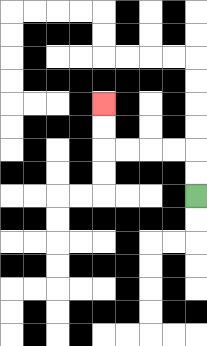{'start': '[8, 8]', 'end': '[4, 4]', 'path_directions': 'U,U,L,L,L,L,U,U', 'path_coordinates': '[[8, 8], [8, 7], [8, 6], [7, 6], [6, 6], [5, 6], [4, 6], [4, 5], [4, 4]]'}